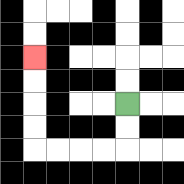{'start': '[5, 4]', 'end': '[1, 2]', 'path_directions': 'D,D,L,L,L,L,U,U,U,U', 'path_coordinates': '[[5, 4], [5, 5], [5, 6], [4, 6], [3, 6], [2, 6], [1, 6], [1, 5], [1, 4], [1, 3], [1, 2]]'}